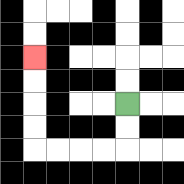{'start': '[5, 4]', 'end': '[1, 2]', 'path_directions': 'D,D,L,L,L,L,U,U,U,U', 'path_coordinates': '[[5, 4], [5, 5], [5, 6], [4, 6], [3, 6], [2, 6], [1, 6], [1, 5], [1, 4], [1, 3], [1, 2]]'}